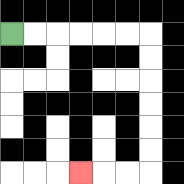{'start': '[0, 1]', 'end': '[3, 7]', 'path_directions': 'R,R,R,R,R,R,D,D,D,D,D,D,L,L,L', 'path_coordinates': '[[0, 1], [1, 1], [2, 1], [3, 1], [4, 1], [5, 1], [6, 1], [6, 2], [6, 3], [6, 4], [6, 5], [6, 6], [6, 7], [5, 7], [4, 7], [3, 7]]'}